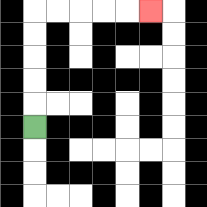{'start': '[1, 5]', 'end': '[6, 0]', 'path_directions': 'U,U,U,U,U,R,R,R,R,R', 'path_coordinates': '[[1, 5], [1, 4], [1, 3], [1, 2], [1, 1], [1, 0], [2, 0], [3, 0], [4, 0], [5, 0], [6, 0]]'}